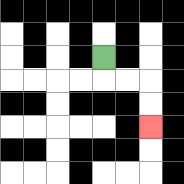{'start': '[4, 2]', 'end': '[6, 5]', 'path_directions': 'D,R,R,D,D', 'path_coordinates': '[[4, 2], [4, 3], [5, 3], [6, 3], [6, 4], [6, 5]]'}